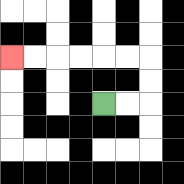{'start': '[4, 4]', 'end': '[0, 2]', 'path_directions': 'R,R,U,U,L,L,L,L,L,L', 'path_coordinates': '[[4, 4], [5, 4], [6, 4], [6, 3], [6, 2], [5, 2], [4, 2], [3, 2], [2, 2], [1, 2], [0, 2]]'}